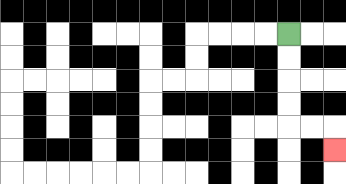{'start': '[12, 1]', 'end': '[14, 6]', 'path_directions': 'D,D,D,D,R,R,D', 'path_coordinates': '[[12, 1], [12, 2], [12, 3], [12, 4], [12, 5], [13, 5], [14, 5], [14, 6]]'}